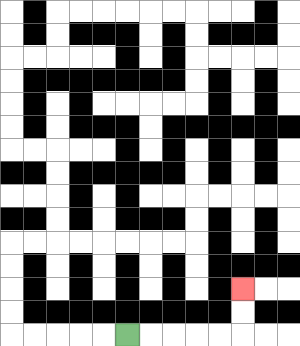{'start': '[5, 14]', 'end': '[10, 12]', 'path_directions': 'R,R,R,R,R,U,U', 'path_coordinates': '[[5, 14], [6, 14], [7, 14], [8, 14], [9, 14], [10, 14], [10, 13], [10, 12]]'}